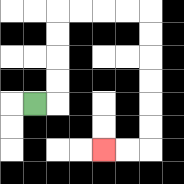{'start': '[1, 4]', 'end': '[4, 6]', 'path_directions': 'R,U,U,U,U,R,R,R,R,D,D,D,D,D,D,L,L', 'path_coordinates': '[[1, 4], [2, 4], [2, 3], [2, 2], [2, 1], [2, 0], [3, 0], [4, 0], [5, 0], [6, 0], [6, 1], [6, 2], [6, 3], [6, 4], [6, 5], [6, 6], [5, 6], [4, 6]]'}